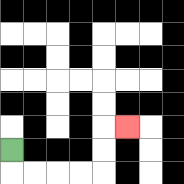{'start': '[0, 6]', 'end': '[5, 5]', 'path_directions': 'D,R,R,R,R,U,U,R', 'path_coordinates': '[[0, 6], [0, 7], [1, 7], [2, 7], [3, 7], [4, 7], [4, 6], [4, 5], [5, 5]]'}